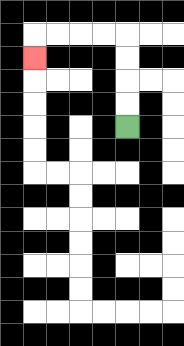{'start': '[5, 5]', 'end': '[1, 2]', 'path_directions': 'U,U,U,U,L,L,L,L,D', 'path_coordinates': '[[5, 5], [5, 4], [5, 3], [5, 2], [5, 1], [4, 1], [3, 1], [2, 1], [1, 1], [1, 2]]'}